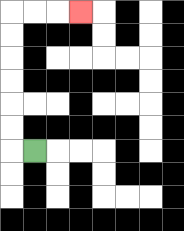{'start': '[1, 6]', 'end': '[3, 0]', 'path_directions': 'L,U,U,U,U,U,U,R,R,R', 'path_coordinates': '[[1, 6], [0, 6], [0, 5], [0, 4], [0, 3], [0, 2], [0, 1], [0, 0], [1, 0], [2, 0], [3, 0]]'}